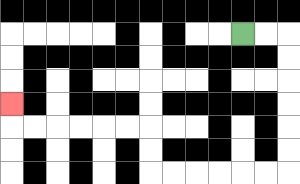{'start': '[10, 1]', 'end': '[0, 4]', 'path_directions': 'R,R,D,D,D,D,D,D,L,L,L,L,L,L,U,U,L,L,L,L,L,L,U', 'path_coordinates': '[[10, 1], [11, 1], [12, 1], [12, 2], [12, 3], [12, 4], [12, 5], [12, 6], [12, 7], [11, 7], [10, 7], [9, 7], [8, 7], [7, 7], [6, 7], [6, 6], [6, 5], [5, 5], [4, 5], [3, 5], [2, 5], [1, 5], [0, 5], [0, 4]]'}